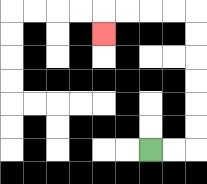{'start': '[6, 6]', 'end': '[4, 1]', 'path_directions': 'R,R,U,U,U,U,U,U,L,L,L,L,D', 'path_coordinates': '[[6, 6], [7, 6], [8, 6], [8, 5], [8, 4], [8, 3], [8, 2], [8, 1], [8, 0], [7, 0], [6, 0], [5, 0], [4, 0], [4, 1]]'}